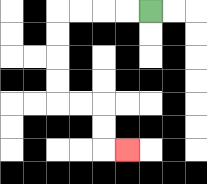{'start': '[6, 0]', 'end': '[5, 6]', 'path_directions': 'L,L,L,L,D,D,D,D,R,R,D,D,R', 'path_coordinates': '[[6, 0], [5, 0], [4, 0], [3, 0], [2, 0], [2, 1], [2, 2], [2, 3], [2, 4], [3, 4], [4, 4], [4, 5], [4, 6], [5, 6]]'}